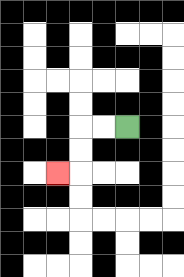{'start': '[5, 5]', 'end': '[2, 7]', 'path_directions': 'L,L,D,D,L', 'path_coordinates': '[[5, 5], [4, 5], [3, 5], [3, 6], [3, 7], [2, 7]]'}